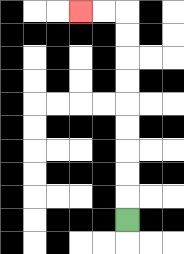{'start': '[5, 9]', 'end': '[3, 0]', 'path_directions': 'U,U,U,U,U,U,U,U,U,L,L', 'path_coordinates': '[[5, 9], [5, 8], [5, 7], [5, 6], [5, 5], [5, 4], [5, 3], [5, 2], [5, 1], [5, 0], [4, 0], [3, 0]]'}